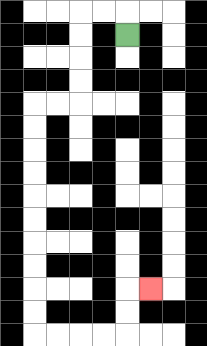{'start': '[5, 1]', 'end': '[6, 12]', 'path_directions': 'U,L,L,D,D,D,D,L,L,D,D,D,D,D,D,D,D,D,D,R,R,R,R,U,U,R', 'path_coordinates': '[[5, 1], [5, 0], [4, 0], [3, 0], [3, 1], [3, 2], [3, 3], [3, 4], [2, 4], [1, 4], [1, 5], [1, 6], [1, 7], [1, 8], [1, 9], [1, 10], [1, 11], [1, 12], [1, 13], [1, 14], [2, 14], [3, 14], [4, 14], [5, 14], [5, 13], [5, 12], [6, 12]]'}